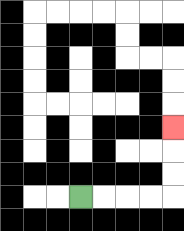{'start': '[3, 8]', 'end': '[7, 5]', 'path_directions': 'R,R,R,R,U,U,U', 'path_coordinates': '[[3, 8], [4, 8], [5, 8], [6, 8], [7, 8], [7, 7], [7, 6], [7, 5]]'}